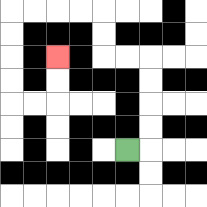{'start': '[5, 6]', 'end': '[2, 2]', 'path_directions': 'R,U,U,U,U,L,L,U,U,L,L,L,L,D,D,D,D,R,R,U,U', 'path_coordinates': '[[5, 6], [6, 6], [6, 5], [6, 4], [6, 3], [6, 2], [5, 2], [4, 2], [4, 1], [4, 0], [3, 0], [2, 0], [1, 0], [0, 0], [0, 1], [0, 2], [0, 3], [0, 4], [1, 4], [2, 4], [2, 3], [2, 2]]'}